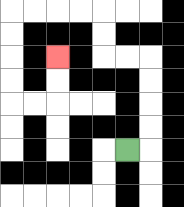{'start': '[5, 6]', 'end': '[2, 2]', 'path_directions': 'R,U,U,U,U,L,L,U,U,L,L,L,L,D,D,D,D,R,R,U,U', 'path_coordinates': '[[5, 6], [6, 6], [6, 5], [6, 4], [6, 3], [6, 2], [5, 2], [4, 2], [4, 1], [4, 0], [3, 0], [2, 0], [1, 0], [0, 0], [0, 1], [0, 2], [0, 3], [0, 4], [1, 4], [2, 4], [2, 3], [2, 2]]'}